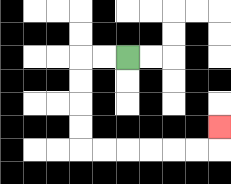{'start': '[5, 2]', 'end': '[9, 5]', 'path_directions': 'L,L,D,D,D,D,R,R,R,R,R,R,U', 'path_coordinates': '[[5, 2], [4, 2], [3, 2], [3, 3], [3, 4], [3, 5], [3, 6], [4, 6], [5, 6], [6, 6], [7, 6], [8, 6], [9, 6], [9, 5]]'}